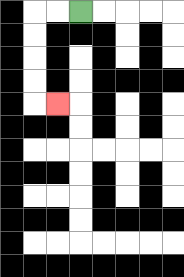{'start': '[3, 0]', 'end': '[2, 4]', 'path_directions': 'L,L,D,D,D,D,R', 'path_coordinates': '[[3, 0], [2, 0], [1, 0], [1, 1], [1, 2], [1, 3], [1, 4], [2, 4]]'}